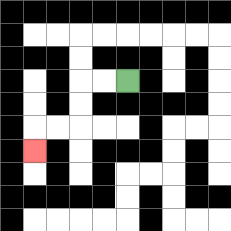{'start': '[5, 3]', 'end': '[1, 6]', 'path_directions': 'L,L,D,D,L,L,D', 'path_coordinates': '[[5, 3], [4, 3], [3, 3], [3, 4], [3, 5], [2, 5], [1, 5], [1, 6]]'}